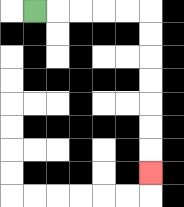{'start': '[1, 0]', 'end': '[6, 7]', 'path_directions': 'R,R,R,R,R,D,D,D,D,D,D,D', 'path_coordinates': '[[1, 0], [2, 0], [3, 0], [4, 0], [5, 0], [6, 0], [6, 1], [6, 2], [6, 3], [6, 4], [6, 5], [6, 6], [6, 7]]'}